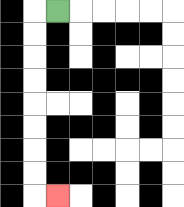{'start': '[2, 0]', 'end': '[2, 8]', 'path_directions': 'L,D,D,D,D,D,D,D,D,R', 'path_coordinates': '[[2, 0], [1, 0], [1, 1], [1, 2], [1, 3], [1, 4], [1, 5], [1, 6], [1, 7], [1, 8], [2, 8]]'}